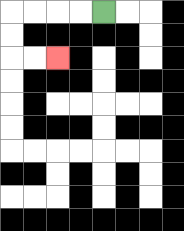{'start': '[4, 0]', 'end': '[2, 2]', 'path_directions': 'L,L,L,L,D,D,R,R', 'path_coordinates': '[[4, 0], [3, 0], [2, 0], [1, 0], [0, 0], [0, 1], [0, 2], [1, 2], [2, 2]]'}